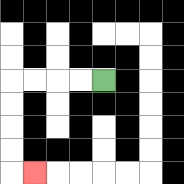{'start': '[4, 3]', 'end': '[1, 7]', 'path_directions': 'L,L,L,L,D,D,D,D,R', 'path_coordinates': '[[4, 3], [3, 3], [2, 3], [1, 3], [0, 3], [0, 4], [0, 5], [0, 6], [0, 7], [1, 7]]'}